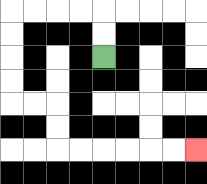{'start': '[4, 2]', 'end': '[8, 6]', 'path_directions': 'U,U,L,L,L,L,D,D,D,D,R,R,D,D,R,R,R,R,R,R', 'path_coordinates': '[[4, 2], [4, 1], [4, 0], [3, 0], [2, 0], [1, 0], [0, 0], [0, 1], [0, 2], [0, 3], [0, 4], [1, 4], [2, 4], [2, 5], [2, 6], [3, 6], [4, 6], [5, 6], [6, 6], [7, 6], [8, 6]]'}